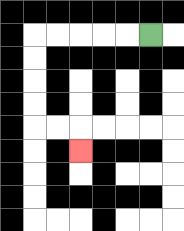{'start': '[6, 1]', 'end': '[3, 6]', 'path_directions': 'L,L,L,L,L,D,D,D,D,R,R,D', 'path_coordinates': '[[6, 1], [5, 1], [4, 1], [3, 1], [2, 1], [1, 1], [1, 2], [1, 3], [1, 4], [1, 5], [2, 5], [3, 5], [3, 6]]'}